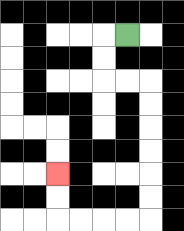{'start': '[5, 1]', 'end': '[2, 7]', 'path_directions': 'L,D,D,R,R,D,D,D,D,D,D,L,L,L,L,U,U', 'path_coordinates': '[[5, 1], [4, 1], [4, 2], [4, 3], [5, 3], [6, 3], [6, 4], [6, 5], [6, 6], [6, 7], [6, 8], [6, 9], [5, 9], [4, 9], [3, 9], [2, 9], [2, 8], [2, 7]]'}